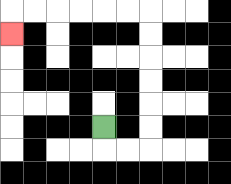{'start': '[4, 5]', 'end': '[0, 1]', 'path_directions': 'D,R,R,U,U,U,U,U,U,L,L,L,L,L,L,D', 'path_coordinates': '[[4, 5], [4, 6], [5, 6], [6, 6], [6, 5], [6, 4], [6, 3], [6, 2], [6, 1], [6, 0], [5, 0], [4, 0], [3, 0], [2, 0], [1, 0], [0, 0], [0, 1]]'}